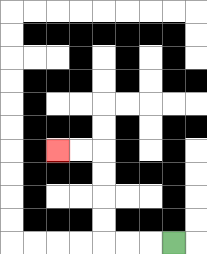{'start': '[7, 10]', 'end': '[2, 6]', 'path_directions': 'L,L,L,U,U,U,U,L,L', 'path_coordinates': '[[7, 10], [6, 10], [5, 10], [4, 10], [4, 9], [4, 8], [4, 7], [4, 6], [3, 6], [2, 6]]'}